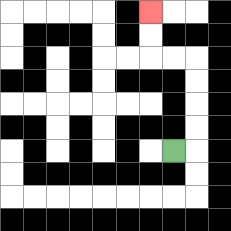{'start': '[7, 6]', 'end': '[6, 0]', 'path_directions': 'R,U,U,U,U,L,L,U,U', 'path_coordinates': '[[7, 6], [8, 6], [8, 5], [8, 4], [8, 3], [8, 2], [7, 2], [6, 2], [6, 1], [6, 0]]'}